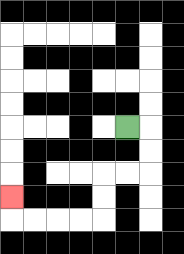{'start': '[5, 5]', 'end': '[0, 8]', 'path_directions': 'R,D,D,L,L,D,D,L,L,L,L,U', 'path_coordinates': '[[5, 5], [6, 5], [6, 6], [6, 7], [5, 7], [4, 7], [4, 8], [4, 9], [3, 9], [2, 9], [1, 9], [0, 9], [0, 8]]'}